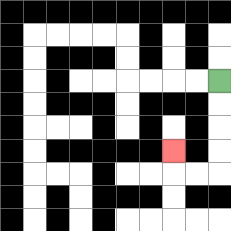{'start': '[9, 3]', 'end': '[7, 6]', 'path_directions': 'D,D,D,D,L,L,U', 'path_coordinates': '[[9, 3], [9, 4], [9, 5], [9, 6], [9, 7], [8, 7], [7, 7], [7, 6]]'}